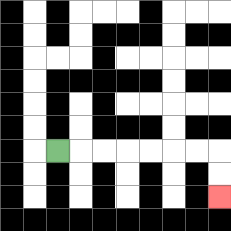{'start': '[2, 6]', 'end': '[9, 8]', 'path_directions': 'R,R,R,R,R,R,R,D,D', 'path_coordinates': '[[2, 6], [3, 6], [4, 6], [5, 6], [6, 6], [7, 6], [8, 6], [9, 6], [9, 7], [9, 8]]'}